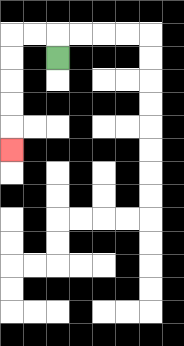{'start': '[2, 2]', 'end': '[0, 6]', 'path_directions': 'U,L,L,D,D,D,D,D', 'path_coordinates': '[[2, 2], [2, 1], [1, 1], [0, 1], [0, 2], [0, 3], [0, 4], [0, 5], [0, 6]]'}